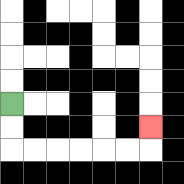{'start': '[0, 4]', 'end': '[6, 5]', 'path_directions': 'D,D,R,R,R,R,R,R,U', 'path_coordinates': '[[0, 4], [0, 5], [0, 6], [1, 6], [2, 6], [3, 6], [4, 6], [5, 6], [6, 6], [6, 5]]'}